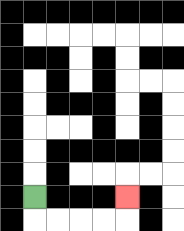{'start': '[1, 8]', 'end': '[5, 8]', 'path_directions': 'D,R,R,R,R,U', 'path_coordinates': '[[1, 8], [1, 9], [2, 9], [3, 9], [4, 9], [5, 9], [5, 8]]'}